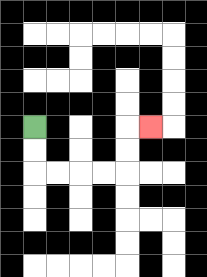{'start': '[1, 5]', 'end': '[6, 5]', 'path_directions': 'D,D,R,R,R,R,U,U,R', 'path_coordinates': '[[1, 5], [1, 6], [1, 7], [2, 7], [3, 7], [4, 7], [5, 7], [5, 6], [5, 5], [6, 5]]'}